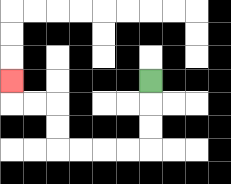{'start': '[6, 3]', 'end': '[0, 3]', 'path_directions': 'D,D,D,L,L,L,L,U,U,L,L,U', 'path_coordinates': '[[6, 3], [6, 4], [6, 5], [6, 6], [5, 6], [4, 6], [3, 6], [2, 6], [2, 5], [2, 4], [1, 4], [0, 4], [0, 3]]'}